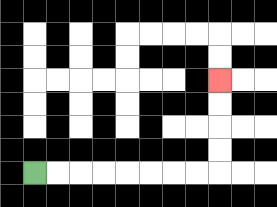{'start': '[1, 7]', 'end': '[9, 3]', 'path_directions': 'R,R,R,R,R,R,R,R,U,U,U,U', 'path_coordinates': '[[1, 7], [2, 7], [3, 7], [4, 7], [5, 7], [6, 7], [7, 7], [8, 7], [9, 7], [9, 6], [9, 5], [9, 4], [9, 3]]'}